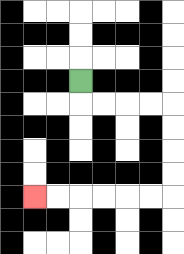{'start': '[3, 3]', 'end': '[1, 8]', 'path_directions': 'D,R,R,R,R,D,D,D,D,L,L,L,L,L,L', 'path_coordinates': '[[3, 3], [3, 4], [4, 4], [5, 4], [6, 4], [7, 4], [7, 5], [7, 6], [7, 7], [7, 8], [6, 8], [5, 8], [4, 8], [3, 8], [2, 8], [1, 8]]'}